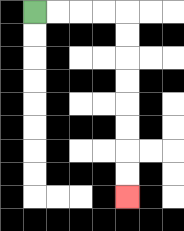{'start': '[1, 0]', 'end': '[5, 8]', 'path_directions': 'R,R,R,R,D,D,D,D,D,D,D,D', 'path_coordinates': '[[1, 0], [2, 0], [3, 0], [4, 0], [5, 0], [5, 1], [5, 2], [5, 3], [5, 4], [5, 5], [5, 6], [5, 7], [5, 8]]'}